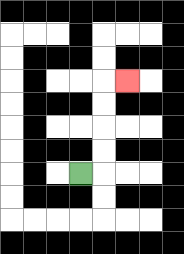{'start': '[3, 7]', 'end': '[5, 3]', 'path_directions': 'R,U,U,U,U,R', 'path_coordinates': '[[3, 7], [4, 7], [4, 6], [4, 5], [4, 4], [4, 3], [5, 3]]'}